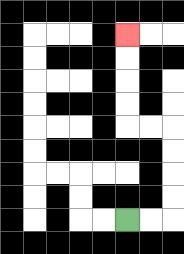{'start': '[5, 9]', 'end': '[5, 1]', 'path_directions': 'R,R,U,U,U,U,L,L,U,U,U,U', 'path_coordinates': '[[5, 9], [6, 9], [7, 9], [7, 8], [7, 7], [7, 6], [7, 5], [6, 5], [5, 5], [5, 4], [5, 3], [5, 2], [5, 1]]'}